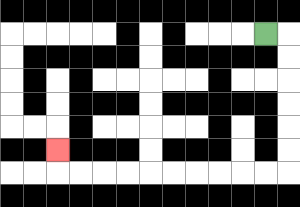{'start': '[11, 1]', 'end': '[2, 6]', 'path_directions': 'R,D,D,D,D,D,D,L,L,L,L,L,L,L,L,L,L,U', 'path_coordinates': '[[11, 1], [12, 1], [12, 2], [12, 3], [12, 4], [12, 5], [12, 6], [12, 7], [11, 7], [10, 7], [9, 7], [8, 7], [7, 7], [6, 7], [5, 7], [4, 7], [3, 7], [2, 7], [2, 6]]'}